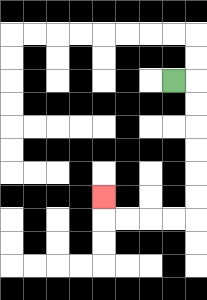{'start': '[7, 3]', 'end': '[4, 8]', 'path_directions': 'R,D,D,D,D,D,D,L,L,L,L,U', 'path_coordinates': '[[7, 3], [8, 3], [8, 4], [8, 5], [8, 6], [8, 7], [8, 8], [8, 9], [7, 9], [6, 9], [5, 9], [4, 9], [4, 8]]'}